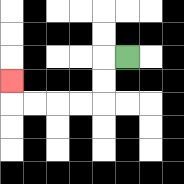{'start': '[5, 2]', 'end': '[0, 3]', 'path_directions': 'L,D,D,L,L,L,L,U', 'path_coordinates': '[[5, 2], [4, 2], [4, 3], [4, 4], [3, 4], [2, 4], [1, 4], [0, 4], [0, 3]]'}